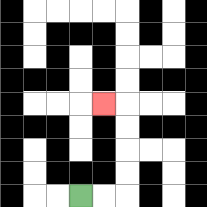{'start': '[3, 8]', 'end': '[4, 4]', 'path_directions': 'R,R,U,U,U,U,L', 'path_coordinates': '[[3, 8], [4, 8], [5, 8], [5, 7], [5, 6], [5, 5], [5, 4], [4, 4]]'}